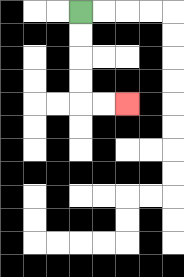{'start': '[3, 0]', 'end': '[5, 4]', 'path_directions': 'D,D,D,D,R,R', 'path_coordinates': '[[3, 0], [3, 1], [3, 2], [3, 3], [3, 4], [4, 4], [5, 4]]'}